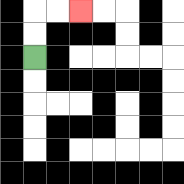{'start': '[1, 2]', 'end': '[3, 0]', 'path_directions': 'U,U,R,R', 'path_coordinates': '[[1, 2], [1, 1], [1, 0], [2, 0], [3, 0]]'}